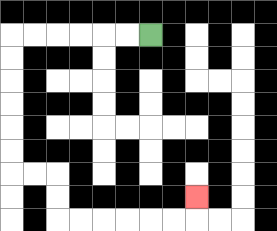{'start': '[6, 1]', 'end': '[8, 8]', 'path_directions': 'L,L,L,L,L,L,D,D,D,D,D,D,R,R,D,D,R,R,R,R,R,R,U', 'path_coordinates': '[[6, 1], [5, 1], [4, 1], [3, 1], [2, 1], [1, 1], [0, 1], [0, 2], [0, 3], [0, 4], [0, 5], [0, 6], [0, 7], [1, 7], [2, 7], [2, 8], [2, 9], [3, 9], [4, 9], [5, 9], [6, 9], [7, 9], [8, 9], [8, 8]]'}